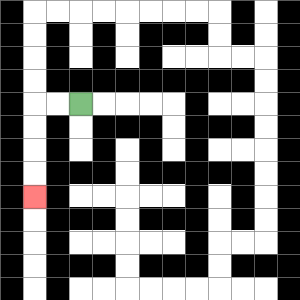{'start': '[3, 4]', 'end': '[1, 8]', 'path_directions': 'L,L,D,D,D,D', 'path_coordinates': '[[3, 4], [2, 4], [1, 4], [1, 5], [1, 6], [1, 7], [1, 8]]'}